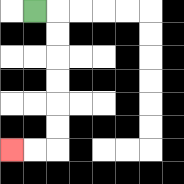{'start': '[1, 0]', 'end': '[0, 6]', 'path_directions': 'R,D,D,D,D,D,D,L,L', 'path_coordinates': '[[1, 0], [2, 0], [2, 1], [2, 2], [2, 3], [2, 4], [2, 5], [2, 6], [1, 6], [0, 6]]'}